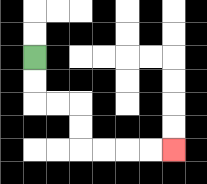{'start': '[1, 2]', 'end': '[7, 6]', 'path_directions': 'D,D,R,R,D,D,R,R,R,R', 'path_coordinates': '[[1, 2], [1, 3], [1, 4], [2, 4], [3, 4], [3, 5], [3, 6], [4, 6], [5, 6], [6, 6], [7, 6]]'}